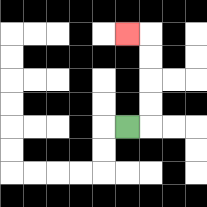{'start': '[5, 5]', 'end': '[5, 1]', 'path_directions': 'R,U,U,U,U,L', 'path_coordinates': '[[5, 5], [6, 5], [6, 4], [6, 3], [6, 2], [6, 1], [5, 1]]'}